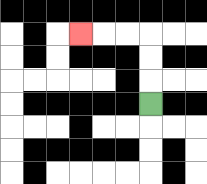{'start': '[6, 4]', 'end': '[3, 1]', 'path_directions': 'U,U,U,L,L,L', 'path_coordinates': '[[6, 4], [6, 3], [6, 2], [6, 1], [5, 1], [4, 1], [3, 1]]'}